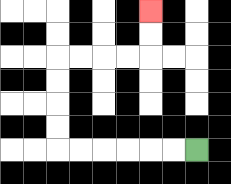{'start': '[8, 6]', 'end': '[6, 0]', 'path_directions': 'L,L,L,L,L,L,U,U,U,U,R,R,R,R,U,U', 'path_coordinates': '[[8, 6], [7, 6], [6, 6], [5, 6], [4, 6], [3, 6], [2, 6], [2, 5], [2, 4], [2, 3], [2, 2], [3, 2], [4, 2], [5, 2], [6, 2], [6, 1], [6, 0]]'}